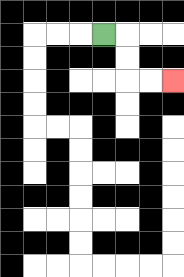{'start': '[4, 1]', 'end': '[7, 3]', 'path_directions': 'R,D,D,R,R', 'path_coordinates': '[[4, 1], [5, 1], [5, 2], [5, 3], [6, 3], [7, 3]]'}